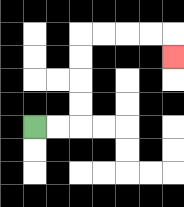{'start': '[1, 5]', 'end': '[7, 2]', 'path_directions': 'R,R,U,U,U,U,R,R,R,R,D', 'path_coordinates': '[[1, 5], [2, 5], [3, 5], [3, 4], [3, 3], [3, 2], [3, 1], [4, 1], [5, 1], [6, 1], [7, 1], [7, 2]]'}